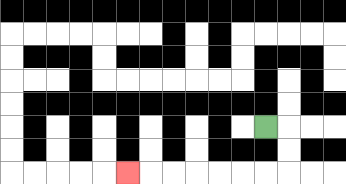{'start': '[11, 5]', 'end': '[5, 7]', 'path_directions': 'R,D,D,L,L,L,L,L,L,L', 'path_coordinates': '[[11, 5], [12, 5], [12, 6], [12, 7], [11, 7], [10, 7], [9, 7], [8, 7], [7, 7], [6, 7], [5, 7]]'}